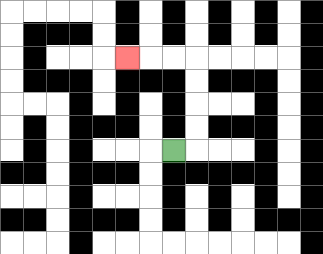{'start': '[7, 6]', 'end': '[5, 2]', 'path_directions': 'R,U,U,U,U,L,L,L', 'path_coordinates': '[[7, 6], [8, 6], [8, 5], [8, 4], [8, 3], [8, 2], [7, 2], [6, 2], [5, 2]]'}